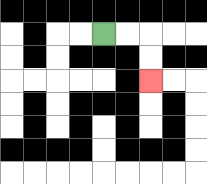{'start': '[4, 1]', 'end': '[6, 3]', 'path_directions': 'R,R,D,D', 'path_coordinates': '[[4, 1], [5, 1], [6, 1], [6, 2], [6, 3]]'}